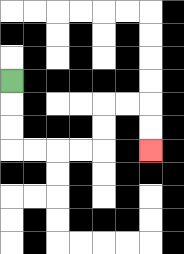{'start': '[0, 3]', 'end': '[6, 6]', 'path_directions': 'D,D,D,R,R,R,R,U,U,R,R,D,D', 'path_coordinates': '[[0, 3], [0, 4], [0, 5], [0, 6], [1, 6], [2, 6], [3, 6], [4, 6], [4, 5], [4, 4], [5, 4], [6, 4], [6, 5], [6, 6]]'}